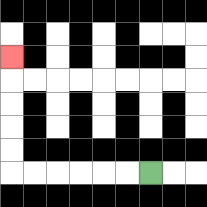{'start': '[6, 7]', 'end': '[0, 2]', 'path_directions': 'L,L,L,L,L,L,U,U,U,U,U', 'path_coordinates': '[[6, 7], [5, 7], [4, 7], [3, 7], [2, 7], [1, 7], [0, 7], [0, 6], [0, 5], [0, 4], [0, 3], [0, 2]]'}